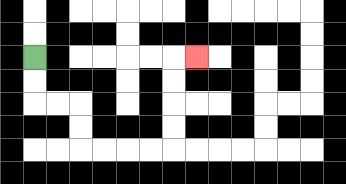{'start': '[1, 2]', 'end': '[8, 2]', 'path_directions': 'D,D,R,R,D,D,R,R,R,R,U,U,U,U,R', 'path_coordinates': '[[1, 2], [1, 3], [1, 4], [2, 4], [3, 4], [3, 5], [3, 6], [4, 6], [5, 6], [6, 6], [7, 6], [7, 5], [7, 4], [7, 3], [7, 2], [8, 2]]'}